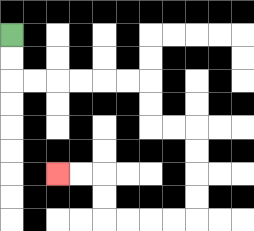{'start': '[0, 1]', 'end': '[2, 7]', 'path_directions': 'D,D,R,R,R,R,R,R,D,D,R,R,D,D,D,D,L,L,L,L,U,U,L,L', 'path_coordinates': '[[0, 1], [0, 2], [0, 3], [1, 3], [2, 3], [3, 3], [4, 3], [5, 3], [6, 3], [6, 4], [6, 5], [7, 5], [8, 5], [8, 6], [8, 7], [8, 8], [8, 9], [7, 9], [6, 9], [5, 9], [4, 9], [4, 8], [4, 7], [3, 7], [2, 7]]'}